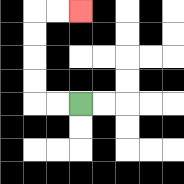{'start': '[3, 4]', 'end': '[3, 0]', 'path_directions': 'L,L,U,U,U,U,R,R', 'path_coordinates': '[[3, 4], [2, 4], [1, 4], [1, 3], [1, 2], [1, 1], [1, 0], [2, 0], [3, 0]]'}